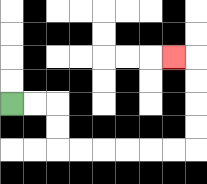{'start': '[0, 4]', 'end': '[7, 2]', 'path_directions': 'R,R,D,D,R,R,R,R,R,R,U,U,U,U,L', 'path_coordinates': '[[0, 4], [1, 4], [2, 4], [2, 5], [2, 6], [3, 6], [4, 6], [5, 6], [6, 6], [7, 6], [8, 6], [8, 5], [8, 4], [8, 3], [8, 2], [7, 2]]'}